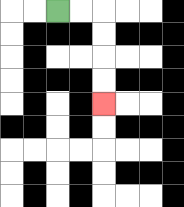{'start': '[2, 0]', 'end': '[4, 4]', 'path_directions': 'R,R,D,D,D,D', 'path_coordinates': '[[2, 0], [3, 0], [4, 0], [4, 1], [4, 2], [4, 3], [4, 4]]'}